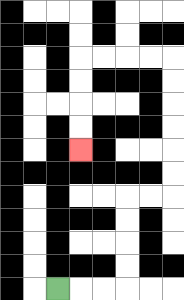{'start': '[2, 12]', 'end': '[3, 6]', 'path_directions': 'R,R,R,U,U,U,U,R,R,U,U,U,U,U,U,L,L,L,L,D,D,D,D', 'path_coordinates': '[[2, 12], [3, 12], [4, 12], [5, 12], [5, 11], [5, 10], [5, 9], [5, 8], [6, 8], [7, 8], [7, 7], [7, 6], [7, 5], [7, 4], [7, 3], [7, 2], [6, 2], [5, 2], [4, 2], [3, 2], [3, 3], [3, 4], [3, 5], [3, 6]]'}